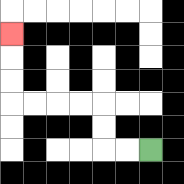{'start': '[6, 6]', 'end': '[0, 1]', 'path_directions': 'L,L,U,U,L,L,L,L,U,U,U', 'path_coordinates': '[[6, 6], [5, 6], [4, 6], [4, 5], [4, 4], [3, 4], [2, 4], [1, 4], [0, 4], [0, 3], [0, 2], [0, 1]]'}